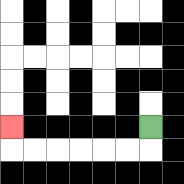{'start': '[6, 5]', 'end': '[0, 5]', 'path_directions': 'D,L,L,L,L,L,L,U', 'path_coordinates': '[[6, 5], [6, 6], [5, 6], [4, 6], [3, 6], [2, 6], [1, 6], [0, 6], [0, 5]]'}